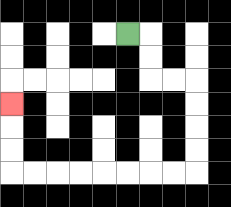{'start': '[5, 1]', 'end': '[0, 4]', 'path_directions': 'R,D,D,R,R,D,D,D,D,L,L,L,L,L,L,L,L,U,U,U', 'path_coordinates': '[[5, 1], [6, 1], [6, 2], [6, 3], [7, 3], [8, 3], [8, 4], [8, 5], [8, 6], [8, 7], [7, 7], [6, 7], [5, 7], [4, 7], [3, 7], [2, 7], [1, 7], [0, 7], [0, 6], [0, 5], [0, 4]]'}